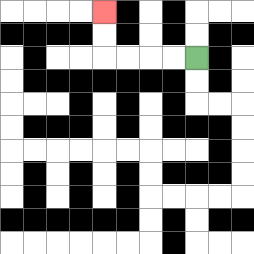{'start': '[8, 2]', 'end': '[4, 0]', 'path_directions': 'L,L,L,L,U,U', 'path_coordinates': '[[8, 2], [7, 2], [6, 2], [5, 2], [4, 2], [4, 1], [4, 0]]'}